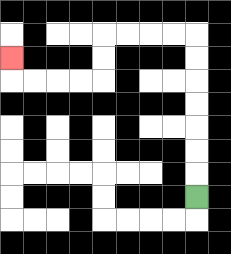{'start': '[8, 8]', 'end': '[0, 2]', 'path_directions': 'U,U,U,U,U,U,U,L,L,L,L,D,D,L,L,L,L,U', 'path_coordinates': '[[8, 8], [8, 7], [8, 6], [8, 5], [8, 4], [8, 3], [8, 2], [8, 1], [7, 1], [6, 1], [5, 1], [4, 1], [4, 2], [4, 3], [3, 3], [2, 3], [1, 3], [0, 3], [0, 2]]'}